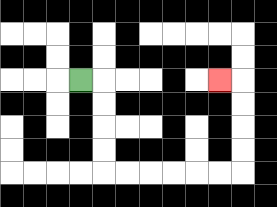{'start': '[3, 3]', 'end': '[9, 3]', 'path_directions': 'R,D,D,D,D,R,R,R,R,R,R,U,U,U,U,L', 'path_coordinates': '[[3, 3], [4, 3], [4, 4], [4, 5], [4, 6], [4, 7], [5, 7], [6, 7], [7, 7], [8, 7], [9, 7], [10, 7], [10, 6], [10, 5], [10, 4], [10, 3], [9, 3]]'}